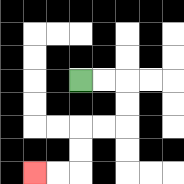{'start': '[3, 3]', 'end': '[1, 7]', 'path_directions': 'R,R,D,D,L,L,D,D,L,L', 'path_coordinates': '[[3, 3], [4, 3], [5, 3], [5, 4], [5, 5], [4, 5], [3, 5], [3, 6], [3, 7], [2, 7], [1, 7]]'}